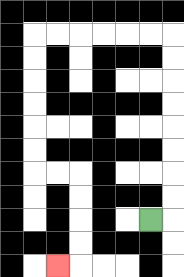{'start': '[6, 9]', 'end': '[2, 11]', 'path_directions': 'R,U,U,U,U,U,U,U,U,L,L,L,L,L,L,D,D,D,D,D,D,R,R,D,D,D,D,L', 'path_coordinates': '[[6, 9], [7, 9], [7, 8], [7, 7], [7, 6], [7, 5], [7, 4], [7, 3], [7, 2], [7, 1], [6, 1], [5, 1], [4, 1], [3, 1], [2, 1], [1, 1], [1, 2], [1, 3], [1, 4], [1, 5], [1, 6], [1, 7], [2, 7], [3, 7], [3, 8], [3, 9], [3, 10], [3, 11], [2, 11]]'}